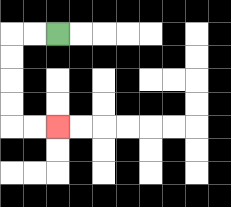{'start': '[2, 1]', 'end': '[2, 5]', 'path_directions': 'L,L,D,D,D,D,R,R', 'path_coordinates': '[[2, 1], [1, 1], [0, 1], [0, 2], [0, 3], [0, 4], [0, 5], [1, 5], [2, 5]]'}